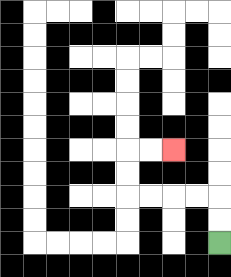{'start': '[9, 10]', 'end': '[7, 6]', 'path_directions': 'U,U,L,L,L,L,U,U,R,R', 'path_coordinates': '[[9, 10], [9, 9], [9, 8], [8, 8], [7, 8], [6, 8], [5, 8], [5, 7], [5, 6], [6, 6], [7, 6]]'}